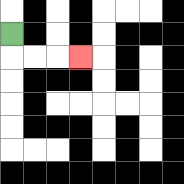{'start': '[0, 1]', 'end': '[3, 2]', 'path_directions': 'D,R,R,R', 'path_coordinates': '[[0, 1], [0, 2], [1, 2], [2, 2], [3, 2]]'}